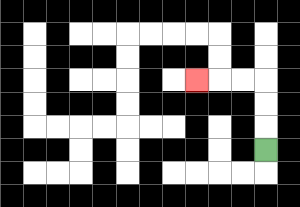{'start': '[11, 6]', 'end': '[8, 3]', 'path_directions': 'U,U,U,L,L,L', 'path_coordinates': '[[11, 6], [11, 5], [11, 4], [11, 3], [10, 3], [9, 3], [8, 3]]'}